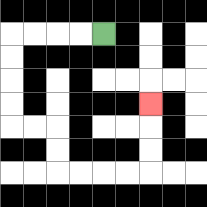{'start': '[4, 1]', 'end': '[6, 4]', 'path_directions': 'L,L,L,L,D,D,D,D,R,R,D,D,R,R,R,R,U,U,U', 'path_coordinates': '[[4, 1], [3, 1], [2, 1], [1, 1], [0, 1], [0, 2], [0, 3], [0, 4], [0, 5], [1, 5], [2, 5], [2, 6], [2, 7], [3, 7], [4, 7], [5, 7], [6, 7], [6, 6], [6, 5], [6, 4]]'}